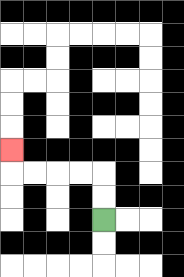{'start': '[4, 9]', 'end': '[0, 6]', 'path_directions': 'U,U,L,L,L,L,U', 'path_coordinates': '[[4, 9], [4, 8], [4, 7], [3, 7], [2, 7], [1, 7], [0, 7], [0, 6]]'}